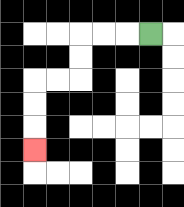{'start': '[6, 1]', 'end': '[1, 6]', 'path_directions': 'L,L,L,D,D,L,L,D,D,D', 'path_coordinates': '[[6, 1], [5, 1], [4, 1], [3, 1], [3, 2], [3, 3], [2, 3], [1, 3], [1, 4], [1, 5], [1, 6]]'}